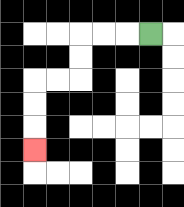{'start': '[6, 1]', 'end': '[1, 6]', 'path_directions': 'L,L,L,D,D,L,L,D,D,D', 'path_coordinates': '[[6, 1], [5, 1], [4, 1], [3, 1], [3, 2], [3, 3], [2, 3], [1, 3], [1, 4], [1, 5], [1, 6]]'}